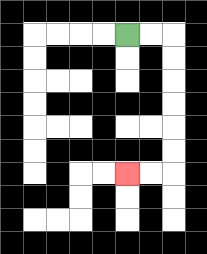{'start': '[5, 1]', 'end': '[5, 7]', 'path_directions': 'R,R,D,D,D,D,D,D,L,L', 'path_coordinates': '[[5, 1], [6, 1], [7, 1], [7, 2], [7, 3], [7, 4], [7, 5], [7, 6], [7, 7], [6, 7], [5, 7]]'}